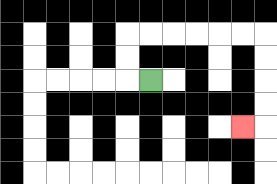{'start': '[6, 3]', 'end': '[10, 5]', 'path_directions': 'L,U,U,R,R,R,R,R,R,D,D,D,D,L', 'path_coordinates': '[[6, 3], [5, 3], [5, 2], [5, 1], [6, 1], [7, 1], [8, 1], [9, 1], [10, 1], [11, 1], [11, 2], [11, 3], [11, 4], [11, 5], [10, 5]]'}